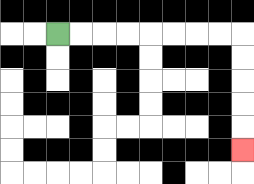{'start': '[2, 1]', 'end': '[10, 6]', 'path_directions': 'R,R,R,R,R,R,R,R,D,D,D,D,D', 'path_coordinates': '[[2, 1], [3, 1], [4, 1], [5, 1], [6, 1], [7, 1], [8, 1], [9, 1], [10, 1], [10, 2], [10, 3], [10, 4], [10, 5], [10, 6]]'}